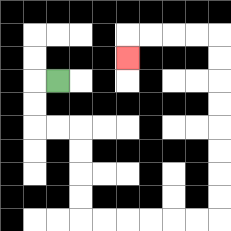{'start': '[2, 3]', 'end': '[5, 2]', 'path_directions': 'L,D,D,R,R,D,D,D,D,R,R,R,R,R,R,U,U,U,U,U,U,U,U,L,L,L,L,D', 'path_coordinates': '[[2, 3], [1, 3], [1, 4], [1, 5], [2, 5], [3, 5], [3, 6], [3, 7], [3, 8], [3, 9], [4, 9], [5, 9], [6, 9], [7, 9], [8, 9], [9, 9], [9, 8], [9, 7], [9, 6], [9, 5], [9, 4], [9, 3], [9, 2], [9, 1], [8, 1], [7, 1], [6, 1], [5, 1], [5, 2]]'}